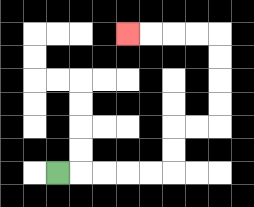{'start': '[2, 7]', 'end': '[5, 1]', 'path_directions': 'R,R,R,R,R,U,U,R,R,U,U,U,U,L,L,L,L', 'path_coordinates': '[[2, 7], [3, 7], [4, 7], [5, 7], [6, 7], [7, 7], [7, 6], [7, 5], [8, 5], [9, 5], [9, 4], [9, 3], [9, 2], [9, 1], [8, 1], [7, 1], [6, 1], [5, 1]]'}